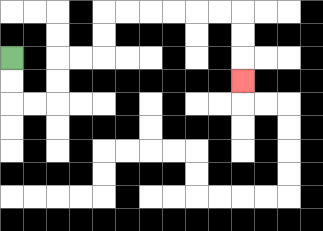{'start': '[0, 2]', 'end': '[10, 3]', 'path_directions': 'D,D,R,R,U,U,R,R,U,U,R,R,R,R,R,R,D,D,D', 'path_coordinates': '[[0, 2], [0, 3], [0, 4], [1, 4], [2, 4], [2, 3], [2, 2], [3, 2], [4, 2], [4, 1], [4, 0], [5, 0], [6, 0], [7, 0], [8, 0], [9, 0], [10, 0], [10, 1], [10, 2], [10, 3]]'}